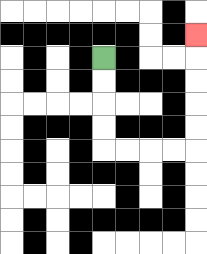{'start': '[4, 2]', 'end': '[8, 1]', 'path_directions': 'D,D,D,D,R,R,R,R,U,U,U,U,U', 'path_coordinates': '[[4, 2], [4, 3], [4, 4], [4, 5], [4, 6], [5, 6], [6, 6], [7, 6], [8, 6], [8, 5], [8, 4], [8, 3], [8, 2], [8, 1]]'}